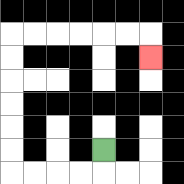{'start': '[4, 6]', 'end': '[6, 2]', 'path_directions': 'D,L,L,L,L,U,U,U,U,U,U,R,R,R,R,R,R,D', 'path_coordinates': '[[4, 6], [4, 7], [3, 7], [2, 7], [1, 7], [0, 7], [0, 6], [0, 5], [0, 4], [0, 3], [0, 2], [0, 1], [1, 1], [2, 1], [3, 1], [4, 1], [5, 1], [6, 1], [6, 2]]'}